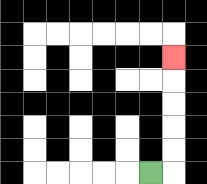{'start': '[6, 7]', 'end': '[7, 2]', 'path_directions': 'R,U,U,U,U,U', 'path_coordinates': '[[6, 7], [7, 7], [7, 6], [7, 5], [7, 4], [7, 3], [7, 2]]'}